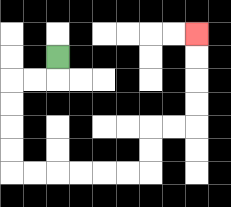{'start': '[2, 2]', 'end': '[8, 1]', 'path_directions': 'D,L,L,D,D,D,D,R,R,R,R,R,R,U,U,R,R,U,U,U,U', 'path_coordinates': '[[2, 2], [2, 3], [1, 3], [0, 3], [0, 4], [0, 5], [0, 6], [0, 7], [1, 7], [2, 7], [3, 7], [4, 7], [5, 7], [6, 7], [6, 6], [6, 5], [7, 5], [8, 5], [8, 4], [8, 3], [8, 2], [8, 1]]'}